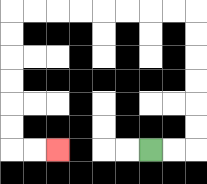{'start': '[6, 6]', 'end': '[2, 6]', 'path_directions': 'R,R,U,U,U,U,U,U,L,L,L,L,L,L,L,L,D,D,D,D,D,D,R,R', 'path_coordinates': '[[6, 6], [7, 6], [8, 6], [8, 5], [8, 4], [8, 3], [8, 2], [8, 1], [8, 0], [7, 0], [6, 0], [5, 0], [4, 0], [3, 0], [2, 0], [1, 0], [0, 0], [0, 1], [0, 2], [0, 3], [0, 4], [0, 5], [0, 6], [1, 6], [2, 6]]'}